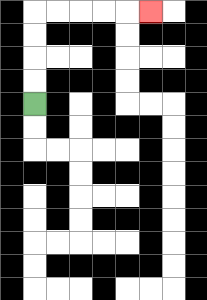{'start': '[1, 4]', 'end': '[6, 0]', 'path_directions': 'U,U,U,U,R,R,R,R,R', 'path_coordinates': '[[1, 4], [1, 3], [1, 2], [1, 1], [1, 0], [2, 0], [3, 0], [4, 0], [5, 0], [6, 0]]'}